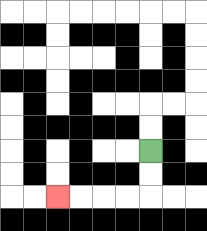{'start': '[6, 6]', 'end': '[2, 8]', 'path_directions': 'D,D,L,L,L,L', 'path_coordinates': '[[6, 6], [6, 7], [6, 8], [5, 8], [4, 8], [3, 8], [2, 8]]'}